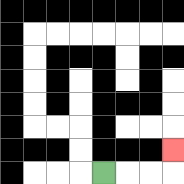{'start': '[4, 7]', 'end': '[7, 6]', 'path_directions': 'R,R,R,U', 'path_coordinates': '[[4, 7], [5, 7], [6, 7], [7, 7], [7, 6]]'}